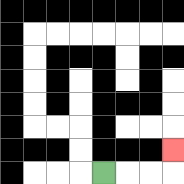{'start': '[4, 7]', 'end': '[7, 6]', 'path_directions': 'R,R,R,U', 'path_coordinates': '[[4, 7], [5, 7], [6, 7], [7, 7], [7, 6]]'}